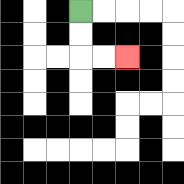{'start': '[3, 0]', 'end': '[5, 2]', 'path_directions': 'D,D,R,R', 'path_coordinates': '[[3, 0], [3, 1], [3, 2], [4, 2], [5, 2]]'}